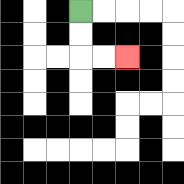{'start': '[3, 0]', 'end': '[5, 2]', 'path_directions': 'D,D,R,R', 'path_coordinates': '[[3, 0], [3, 1], [3, 2], [4, 2], [5, 2]]'}